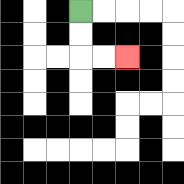{'start': '[3, 0]', 'end': '[5, 2]', 'path_directions': 'D,D,R,R', 'path_coordinates': '[[3, 0], [3, 1], [3, 2], [4, 2], [5, 2]]'}